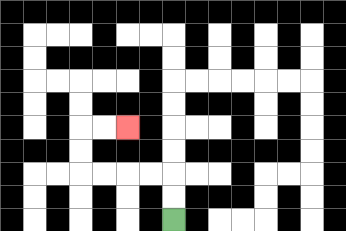{'start': '[7, 9]', 'end': '[5, 5]', 'path_directions': 'U,U,L,L,L,L,U,U,R,R', 'path_coordinates': '[[7, 9], [7, 8], [7, 7], [6, 7], [5, 7], [4, 7], [3, 7], [3, 6], [3, 5], [4, 5], [5, 5]]'}